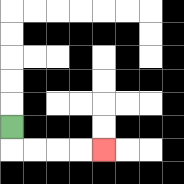{'start': '[0, 5]', 'end': '[4, 6]', 'path_directions': 'D,R,R,R,R', 'path_coordinates': '[[0, 5], [0, 6], [1, 6], [2, 6], [3, 6], [4, 6]]'}